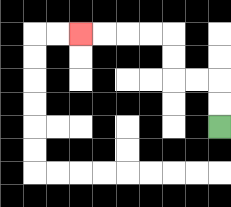{'start': '[9, 5]', 'end': '[3, 1]', 'path_directions': 'U,U,L,L,U,U,L,L,L,L', 'path_coordinates': '[[9, 5], [9, 4], [9, 3], [8, 3], [7, 3], [7, 2], [7, 1], [6, 1], [5, 1], [4, 1], [3, 1]]'}